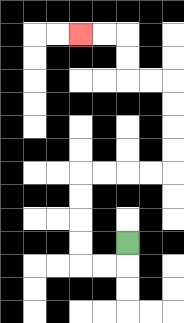{'start': '[5, 10]', 'end': '[3, 1]', 'path_directions': 'D,L,L,U,U,U,U,R,R,R,R,U,U,U,U,L,L,U,U,L,L', 'path_coordinates': '[[5, 10], [5, 11], [4, 11], [3, 11], [3, 10], [3, 9], [3, 8], [3, 7], [4, 7], [5, 7], [6, 7], [7, 7], [7, 6], [7, 5], [7, 4], [7, 3], [6, 3], [5, 3], [5, 2], [5, 1], [4, 1], [3, 1]]'}